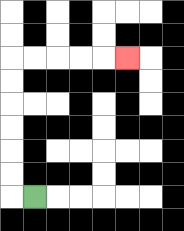{'start': '[1, 8]', 'end': '[5, 2]', 'path_directions': 'L,U,U,U,U,U,U,R,R,R,R,R', 'path_coordinates': '[[1, 8], [0, 8], [0, 7], [0, 6], [0, 5], [0, 4], [0, 3], [0, 2], [1, 2], [2, 2], [3, 2], [4, 2], [5, 2]]'}